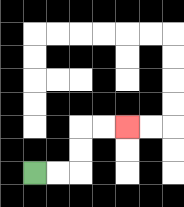{'start': '[1, 7]', 'end': '[5, 5]', 'path_directions': 'R,R,U,U,R,R', 'path_coordinates': '[[1, 7], [2, 7], [3, 7], [3, 6], [3, 5], [4, 5], [5, 5]]'}